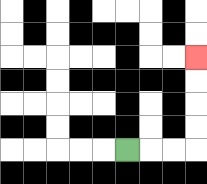{'start': '[5, 6]', 'end': '[8, 2]', 'path_directions': 'R,R,R,U,U,U,U', 'path_coordinates': '[[5, 6], [6, 6], [7, 6], [8, 6], [8, 5], [8, 4], [8, 3], [8, 2]]'}